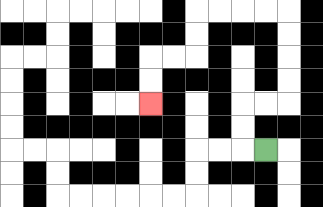{'start': '[11, 6]', 'end': '[6, 4]', 'path_directions': 'L,U,U,R,R,U,U,U,U,L,L,L,L,D,D,L,L,D,D', 'path_coordinates': '[[11, 6], [10, 6], [10, 5], [10, 4], [11, 4], [12, 4], [12, 3], [12, 2], [12, 1], [12, 0], [11, 0], [10, 0], [9, 0], [8, 0], [8, 1], [8, 2], [7, 2], [6, 2], [6, 3], [6, 4]]'}